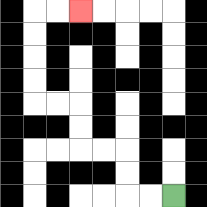{'start': '[7, 8]', 'end': '[3, 0]', 'path_directions': 'L,L,U,U,L,L,U,U,L,L,U,U,U,U,R,R', 'path_coordinates': '[[7, 8], [6, 8], [5, 8], [5, 7], [5, 6], [4, 6], [3, 6], [3, 5], [3, 4], [2, 4], [1, 4], [1, 3], [1, 2], [1, 1], [1, 0], [2, 0], [3, 0]]'}